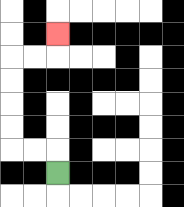{'start': '[2, 7]', 'end': '[2, 1]', 'path_directions': 'U,L,L,U,U,U,U,R,R,U', 'path_coordinates': '[[2, 7], [2, 6], [1, 6], [0, 6], [0, 5], [0, 4], [0, 3], [0, 2], [1, 2], [2, 2], [2, 1]]'}